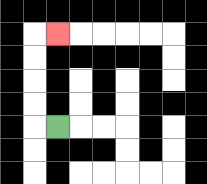{'start': '[2, 5]', 'end': '[2, 1]', 'path_directions': 'L,U,U,U,U,R', 'path_coordinates': '[[2, 5], [1, 5], [1, 4], [1, 3], [1, 2], [1, 1], [2, 1]]'}